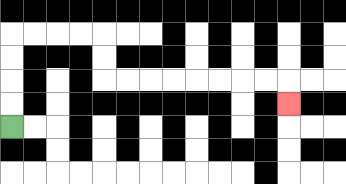{'start': '[0, 5]', 'end': '[12, 4]', 'path_directions': 'U,U,U,U,R,R,R,R,D,D,R,R,R,R,R,R,R,R,D', 'path_coordinates': '[[0, 5], [0, 4], [0, 3], [0, 2], [0, 1], [1, 1], [2, 1], [3, 1], [4, 1], [4, 2], [4, 3], [5, 3], [6, 3], [7, 3], [8, 3], [9, 3], [10, 3], [11, 3], [12, 3], [12, 4]]'}